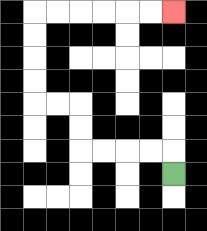{'start': '[7, 7]', 'end': '[7, 0]', 'path_directions': 'U,L,L,L,L,U,U,L,L,U,U,U,U,R,R,R,R,R,R', 'path_coordinates': '[[7, 7], [7, 6], [6, 6], [5, 6], [4, 6], [3, 6], [3, 5], [3, 4], [2, 4], [1, 4], [1, 3], [1, 2], [1, 1], [1, 0], [2, 0], [3, 0], [4, 0], [5, 0], [6, 0], [7, 0]]'}